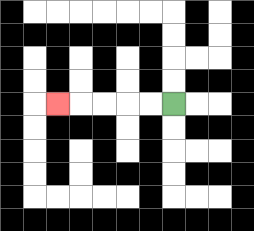{'start': '[7, 4]', 'end': '[2, 4]', 'path_directions': 'L,L,L,L,L', 'path_coordinates': '[[7, 4], [6, 4], [5, 4], [4, 4], [3, 4], [2, 4]]'}